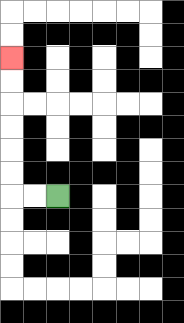{'start': '[2, 8]', 'end': '[0, 2]', 'path_directions': 'L,L,U,U,U,U,U,U', 'path_coordinates': '[[2, 8], [1, 8], [0, 8], [0, 7], [0, 6], [0, 5], [0, 4], [0, 3], [0, 2]]'}